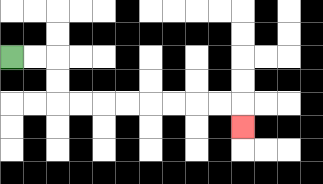{'start': '[0, 2]', 'end': '[10, 5]', 'path_directions': 'R,R,D,D,R,R,R,R,R,R,R,R,D', 'path_coordinates': '[[0, 2], [1, 2], [2, 2], [2, 3], [2, 4], [3, 4], [4, 4], [5, 4], [6, 4], [7, 4], [8, 4], [9, 4], [10, 4], [10, 5]]'}